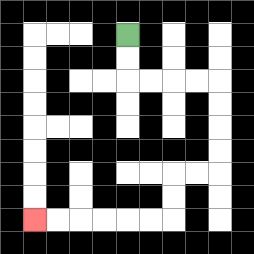{'start': '[5, 1]', 'end': '[1, 9]', 'path_directions': 'D,D,R,R,R,R,D,D,D,D,L,L,D,D,L,L,L,L,L,L', 'path_coordinates': '[[5, 1], [5, 2], [5, 3], [6, 3], [7, 3], [8, 3], [9, 3], [9, 4], [9, 5], [9, 6], [9, 7], [8, 7], [7, 7], [7, 8], [7, 9], [6, 9], [5, 9], [4, 9], [3, 9], [2, 9], [1, 9]]'}